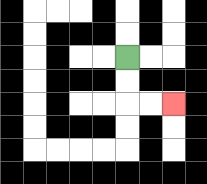{'start': '[5, 2]', 'end': '[7, 4]', 'path_directions': 'D,D,R,R', 'path_coordinates': '[[5, 2], [5, 3], [5, 4], [6, 4], [7, 4]]'}